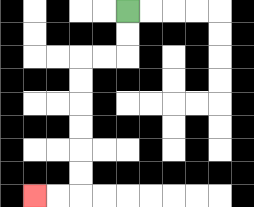{'start': '[5, 0]', 'end': '[1, 8]', 'path_directions': 'D,D,L,L,D,D,D,D,D,D,L,L', 'path_coordinates': '[[5, 0], [5, 1], [5, 2], [4, 2], [3, 2], [3, 3], [3, 4], [3, 5], [3, 6], [3, 7], [3, 8], [2, 8], [1, 8]]'}